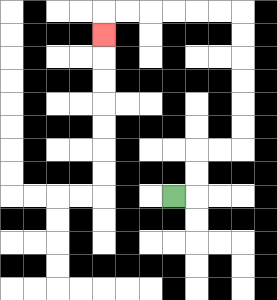{'start': '[7, 8]', 'end': '[4, 1]', 'path_directions': 'R,U,U,R,R,U,U,U,U,U,U,L,L,L,L,L,L,D', 'path_coordinates': '[[7, 8], [8, 8], [8, 7], [8, 6], [9, 6], [10, 6], [10, 5], [10, 4], [10, 3], [10, 2], [10, 1], [10, 0], [9, 0], [8, 0], [7, 0], [6, 0], [5, 0], [4, 0], [4, 1]]'}